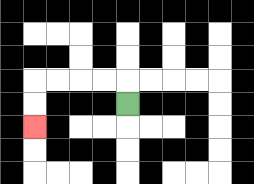{'start': '[5, 4]', 'end': '[1, 5]', 'path_directions': 'U,L,L,L,L,D,D', 'path_coordinates': '[[5, 4], [5, 3], [4, 3], [3, 3], [2, 3], [1, 3], [1, 4], [1, 5]]'}